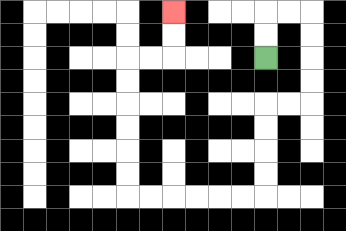{'start': '[11, 2]', 'end': '[7, 0]', 'path_directions': 'U,U,R,R,D,D,D,D,L,L,D,D,D,D,L,L,L,L,L,L,U,U,U,U,U,U,R,R,U,U', 'path_coordinates': '[[11, 2], [11, 1], [11, 0], [12, 0], [13, 0], [13, 1], [13, 2], [13, 3], [13, 4], [12, 4], [11, 4], [11, 5], [11, 6], [11, 7], [11, 8], [10, 8], [9, 8], [8, 8], [7, 8], [6, 8], [5, 8], [5, 7], [5, 6], [5, 5], [5, 4], [5, 3], [5, 2], [6, 2], [7, 2], [7, 1], [7, 0]]'}